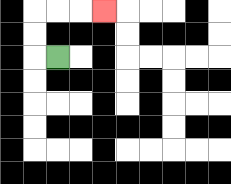{'start': '[2, 2]', 'end': '[4, 0]', 'path_directions': 'L,U,U,R,R,R', 'path_coordinates': '[[2, 2], [1, 2], [1, 1], [1, 0], [2, 0], [3, 0], [4, 0]]'}